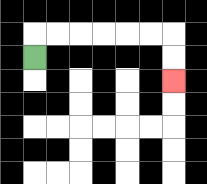{'start': '[1, 2]', 'end': '[7, 3]', 'path_directions': 'U,R,R,R,R,R,R,D,D', 'path_coordinates': '[[1, 2], [1, 1], [2, 1], [3, 1], [4, 1], [5, 1], [6, 1], [7, 1], [7, 2], [7, 3]]'}